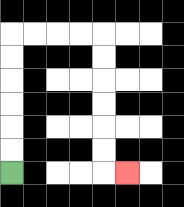{'start': '[0, 7]', 'end': '[5, 7]', 'path_directions': 'U,U,U,U,U,U,R,R,R,R,D,D,D,D,D,D,R', 'path_coordinates': '[[0, 7], [0, 6], [0, 5], [0, 4], [0, 3], [0, 2], [0, 1], [1, 1], [2, 1], [3, 1], [4, 1], [4, 2], [4, 3], [4, 4], [4, 5], [4, 6], [4, 7], [5, 7]]'}